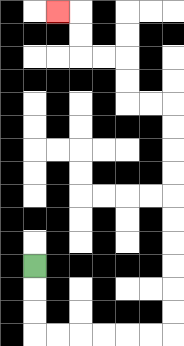{'start': '[1, 11]', 'end': '[2, 0]', 'path_directions': 'D,D,D,R,R,R,R,R,R,U,U,U,U,U,U,U,U,U,U,L,L,U,U,L,L,U,U,L', 'path_coordinates': '[[1, 11], [1, 12], [1, 13], [1, 14], [2, 14], [3, 14], [4, 14], [5, 14], [6, 14], [7, 14], [7, 13], [7, 12], [7, 11], [7, 10], [7, 9], [7, 8], [7, 7], [7, 6], [7, 5], [7, 4], [6, 4], [5, 4], [5, 3], [5, 2], [4, 2], [3, 2], [3, 1], [3, 0], [2, 0]]'}